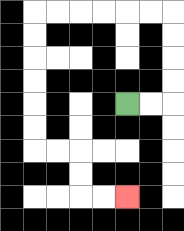{'start': '[5, 4]', 'end': '[5, 8]', 'path_directions': 'R,R,U,U,U,U,L,L,L,L,L,L,D,D,D,D,D,D,R,R,D,D,R,R', 'path_coordinates': '[[5, 4], [6, 4], [7, 4], [7, 3], [7, 2], [7, 1], [7, 0], [6, 0], [5, 0], [4, 0], [3, 0], [2, 0], [1, 0], [1, 1], [1, 2], [1, 3], [1, 4], [1, 5], [1, 6], [2, 6], [3, 6], [3, 7], [3, 8], [4, 8], [5, 8]]'}